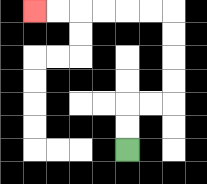{'start': '[5, 6]', 'end': '[1, 0]', 'path_directions': 'U,U,R,R,U,U,U,U,L,L,L,L,L,L', 'path_coordinates': '[[5, 6], [5, 5], [5, 4], [6, 4], [7, 4], [7, 3], [7, 2], [7, 1], [7, 0], [6, 0], [5, 0], [4, 0], [3, 0], [2, 0], [1, 0]]'}